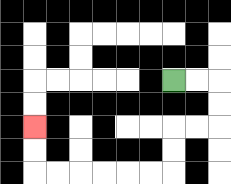{'start': '[7, 3]', 'end': '[1, 5]', 'path_directions': 'R,R,D,D,L,L,D,D,L,L,L,L,L,L,U,U', 'path_coordinates': '[[7, 3], [8, 3], [9, 3], [9, 4], [9, 5], [8, 5], [7, 5], [7, 6], [7, 7], [6, 7], [5, 7], [4, 7], [3, 7], [2, 7], [1, 7], [1, 6], [1, 5]]'}